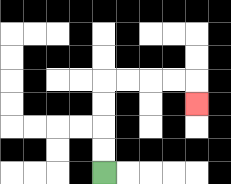{'start': '[4, 7]', 'end': '[8, 4]', 'path_directions': 'U,U,U,U,R,R,R,R,D', 'path_coordinates': '[[4, 7], [4, 6], [4, 5], [4, 4], [4, 3], [5, 3], [6, 3], [7, 3], [8, 3], [8, 4]]'}